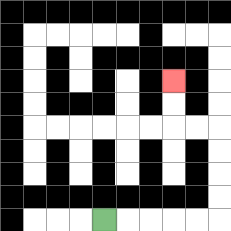{'start': '[4, 9]', 'end': '[7, 3]', 'path_directions': 'R,R,R,R,R,U,U,U,U,L,L,U,U', 'path_coordinates': '[[4, 9], [5, 9], [6, 9], [7, 9], [8, 9], [9, 9], [9, 8], [9, 7], [9, 6], [9, 5], [8, 5], [7, 5], [7, 4], [7, 3]]'}